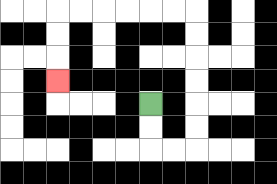{'start': '[6, 4]', 'end': '[2, 3]', 'path_directions': 'D,D,R,R,U,U,U,U,U,U,L,L,L,L,L,L,D,D,D', 'path_coordinates': '[[6, 4], [6, 5], [6, 6], [7, 6], [8, 6], [8, 5], [8, 4], [8, 3], [8, 2], [8, 1], [8, 0], [7, 0], [6, 0], [5, 0], [4, 0], [3, 0], [2, 0], [2, 1], [2, 2], [2, 3]]'}